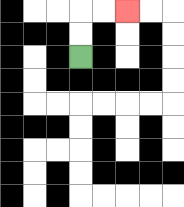{'start': '[3, 2]', 'end': '[5, 0]', 'path_directions': 'U,U,R,R', 'path_coordinates': '[[3, 2], [3, 1], [3, 0], [4, 0], [5, 0]]'}